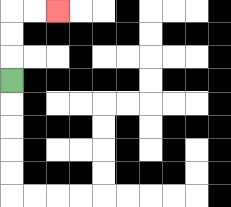{'start': '[0, 3]', 'end': '[2, 0]', 'path_directions': 'U,U,U,R,R', 'path_coordinates': '[[0, 3], [0, 2], [0, 1], [0, 0], [1, 0], [2, 0]]'}